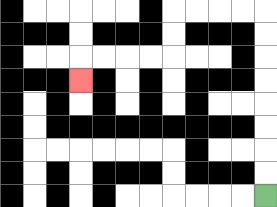{'start': '[11, 8]', 'end': '[3, 3]', 'path_directions': 'U,U,U,U,U,U,U,U,L,L,L,L,D,D,L,L,L,L,D', 'path_coordinates': '[[11, 8], [11, 7], [11, 6], [11, 5], [11, 4], [11, 3], [11, 2], [11, 1], [11, 0], [10, 0], [9, 0], [8, 0], [7, 0], [7, 1], [7, 2], [6, 2], [5, 2], [4, 2], [3, 2], [3, 3]]'}